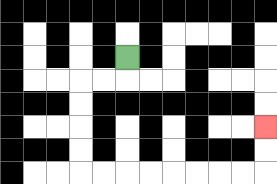{'start': '[5, 2]', 'end': '[11, 5]', 'path_directions': 'D,L,L,D,D,D,D,R,R,R,R,R,R,R,R,U,U', 'path_coordinates': '[[5, 2], [5, 3], [4, 3], [3, 3], [3, 4], [3, 5], [3, 6], [3, 7], [4, 7], [5, 7], [6, 7], [7, 7], [8, 7], [9, 7], [10, 7], [11, 7], [11, 6], [11, 5]]'}